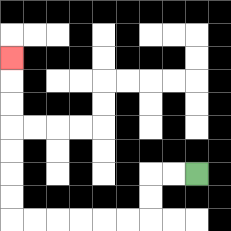{'start': '[8, 7]', 'end': '[0, 2]', 'path_directions': 'L,L,D,D,L,L,L,L,L,L,U,U,U,U,U,U,U', 'path_coordinates': '[[8, 7], [7, 7], [6, 7], [6, 8], [6, 9], [5, 9], [4, 9], [3, 9], [2, 9], [1, 9], [0, 9], [0, 8], [0, 7], [0, 6], [0, 5], [0, 4], [0, 3], [0, 2]]'}